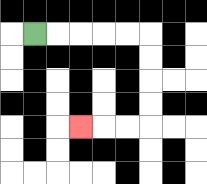{'start': '[1, 1]', 'end': '[3, 5]', 'path_directions': 'R,R,R,R,R,D,D,D,D,L,L,L', 'path_coordinates': '[[1, 1], [2, 1], [3, 1], [4, 1], [5, 1], [6, 1], [6, 2], [6, 3], [6, 4], [6, 5], [5, 5], [4, 5], [3, 5]]'}